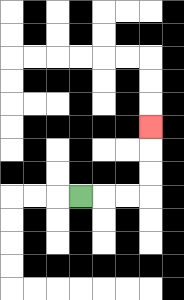{'start': '[3, 8]', 'end': '[6, 5]', 'path_directions': 'R,R,R,U,U,U', 'path_coordinates': '[[3, 8], [4, 8], [5, 8], [6, 8], [6, 7], [6, 6], [6, 5]]'}